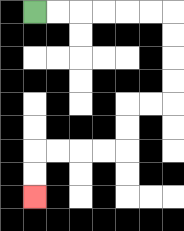{'start': '[1, 0]', 'end': '[1, 8]', 'path_directions': 'R,R,R,R,R,R,D,D,D,D,L,L,D,D,L,L,L,L,D,D', 'path_coordinates': '[[1, 0], [2, 0], [3, 0], [4, 0], [5, 0], [6, 0], [7, 0], [7, 1], [7, 2], [7, 3], [7, 4], [6, 4], [5, 4], [5, 5], [5, 6], [4, 6], [3, 6], [2, 6], [1, 6], [1, 7], [1, 8]]'}